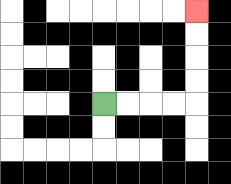{'start': '[4, 4]', 'end': '[8, 0]', 'path_directions': 'R,R,R,R,U,U,U,U', 'path_coordinates': '[[4, 4], [5, 4], [6, 4], [7, 4], [8, 4], [8, 3], [8, 2], [8, 1], [8, 0]]'}